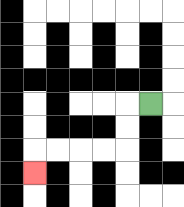{'start': '[6, 4]', 'end': '[1, 7]', 'path_directions': 'L,D,D,L,L,L,L,D', 'path_coordinates': '[[6, 4], [5, 4], [5, 5], [5, 6], [4, 6], [3, 6], [2, 6], [1, 6], [1, 7]]'}